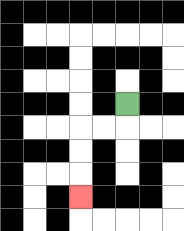{'start': '[5, 4]', 'end': '[3, 8]', 'path_directions': 'D,L,L,D,D,D', 'path_coordinates': '[[5, 4], [5, 5], [4, 5], [3, 5], [3, 6], [3, 7], [3, 8]]'}